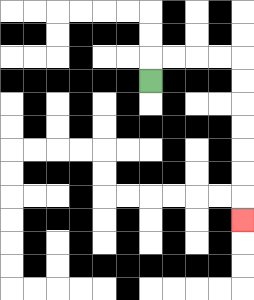{'start': '[6, 3]', 'end': '[10, 9]', 'path_directions': 'U,R,R,R,R,D,D,D,D,D,D,D', 'path_coordinates': '[[6, 3], [6, 2], [7, 2], [8, 2], [9, 2], [10, 2], [10, 3], [10, 4], [10, 5], [10, 6], [10, 7], [10, 8], [10, 9]]'}